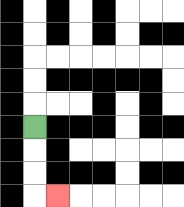{'start': '[1, 5]', 'end': '[2, 8]', 'path_directions': 'D,D,D,R', 'path_coordinates': '[[1, 5], [1, 6], [1, 7], [1, 8], [2, 8]]'}